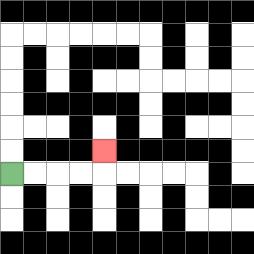{'start': '[0, 7]', 'end': '[4, 6]', 'path_directions': 'R,R,R,R,U', 'path_coordinates': '[[0, 7], [1, 7], [2, 7], [3, 7], [4, 7], [4, 6]]'}